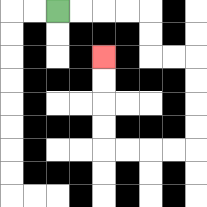{'start': '[2, 0]', 'end': '[4, 2]', 'path_directions': 'R,R,R,R,D,D,R,R,D,D,D,D,L,L,L,L,U,U,U,U', 'path_coordinates': '[[2, 0], [3, 0], [4, 0], [5, 0], [6, 0], [6, 1], [6, 2], [7, 2], [8, 2], [8, 3], [8, 4], [8, 5], [8, 6], [7, 6], [6, 6], [5, 6], [4, 6], [4, 5], [4, 4], [4, 3], [4, 2]]'}